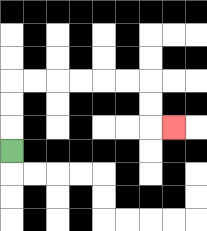{'start': '[0, 6]', 'end': '[7, 5]', 'path_directions': 'U,U,U,R,R,R,R,R,R,D,D,R', 'path_coordinates': '[[0, 6], [0, 5], [0, 4], [0, 3], [1, 3], [2, 3], [3, 3], [4, 3], [5, 3], [6, 3], [6, 4], [6, 5], [7, 5]]'}